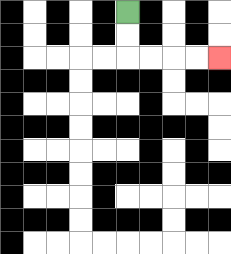{'start': '[5, 0]', 'end': '[9, 2]', 'path_directions': 'D,D,R,R,R,R', 'path_coordinates': '[[5, 0], [5, 1], [5, 2], [6, 2], [7, 2], [8, 2], [9, 2]]'}